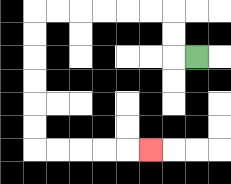{'start': '[8, 2]', 'end': '[6, 6]', 'path_directions': 'L,U,U,L,L,L,L,L,L,D,D,D,D,D,D,R,R,R,R,R', 'path_coordinates': '[[8, 2], [7, 2], [7, 1], [7, 0], [6, 0], [5, 0], [4, 0], [3, 0], [2, 0], [1, 0], [1, 1], [1, 2], [1, 3], [1, 4], [1, 5], [1, 6], [2, 6], [3, 6], [4, 6], [5, 6], [6, 6]]'}